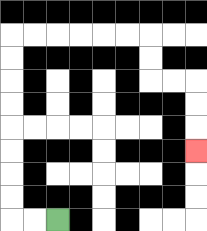{'start': '[2, 9]', 'end': '[8, 6]', 'path_directions': 'L,L,U,U,U,U,U,U,U,U,R,R,R,R,R,R,D,D,R,R,D,D,D', 'path_coordinates': '[[2, 9], [1, 9], [0, 9], [0, 8], [0, 7], [0, 6], [0, 5], [0, 4], [0, 3], [0, 2], [0, 1], [1, 1], [2, 1], [3, 1], [4, 1], [5, 1], [6, 1], [6, 2], [6, 3], [7, 3], [8, 3], [8, 4], [8, 5], [8, 6]]'}